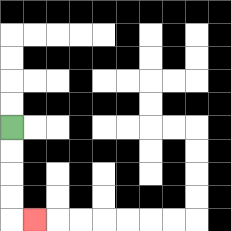{'start': '[0, 5]', 'end': '[1, 9]', 'path_directions': 'D,D,D,D,R', 'path_coordinates': '[[0, 5], [0, 6], [0, 7], [0, 8], [0, 9], [1, 9]]'}